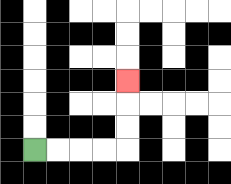{'start': '[1, 6]', 'end': '[5, 3]', 'path_directions': 'R,R,R,R,U,U,U', 'path_coordinates': '[[1, 6], [2, 6], [3, 6], [4, 6], [5, 6], [5, 5], [5, 4], [5, 3]]'}